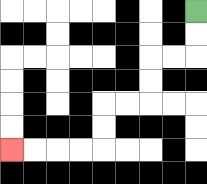{'start': '[8, 0]', 'end': '[0, 6]', 'path_directions': 'D,D,L,L,D,D,L,L,D,D,L,L,L,L', 'path_coordinates': '[[8, 0], [8, 1], [8, 2], [7, 2], [6, 2], [6, 3], [6, 4], [5, 4], [4, 4], [4, 5], [4, 6], [3, 6], [2, 6], [1, 6], [0, 6]]'}